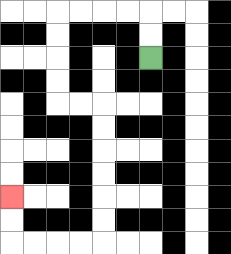{'start': '[6, 2]', 'end': '[0, 8]', 'path_directions': 'U,U,L,L,L,L,D,D,D,D,R,R,D,D,D,D,D,D,L,L,L,L,U,U', 'path_coordinates': '[[6, 2], [6, 1], [6, 0], [5, 0], [4, 0], [3, 0], [2, 0], [2, 1], [2, 2], [2, 3], [2, 4], [3, 4], [4, 4], [4, 5], [4, 6], [4, 7], [4, 8], [4, 9], [4, 10], [3, 10], [2, 10], [1, 10], [0, 10], [0, 9], [0, 8]]'}